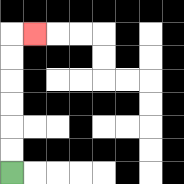{'start': '[0, 7]', 'end': '[1, 1]', 'path_directions': 'U,U,U,U,U,U,R', 'path_coordinates': '[[0, 7], [0, 6], [0, 5], [0, 4], [0, 3], [0, 2], [0, 1], [1, 1]]'}